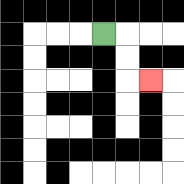{'start': '[4, 1]', 'end': '[6, 3]', 'path_directions': 'R,D,D,R', 'path_coordinates': '[[4, 1], [5, 1], [5, 2], [5, 3], [6, 3]]'}